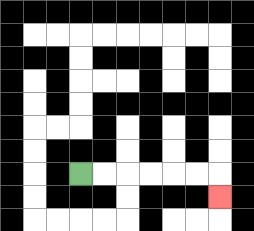{'start': '[3, 7]', 'end': '[9, 8]', 'path_directions': 'R,R,R,R,R,R,D', 'path_coordinates': '[[3, 7], [4, 7], [5, 7], [6, 7], [7, 7], [8, 7], [9, 7], [9, 8]]'}